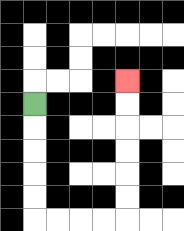{'start': '[1, 4]', 'end': '[5, 3]', 'path_directions': 'D,D,D,D,D,R,R,R,R,U,U,U,U,U,U', 'path_coordinates': '[[1, 4], [1, 5], [1, 6], [1, 7], [1, 8], [1, 9], [2, 9], [3, 9], [4, 9], [5, 9], [5, 8], [5, 7], [5, 6], [5, 5], [5, 4], [5, 3]]'}